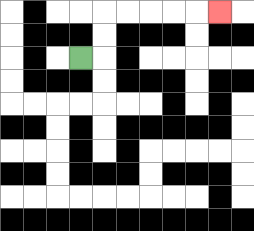{'start': '[3, 2]', 'end': '[9, 0]', 'path_directions': 'R,U,U,R,R,R,R,R', 'path_coordinates': '[[3, 2], [4, 2], [4, 1], [4, 0], [5, 0], [6, 0], [7, 0], [8, 0], [9, 0]]'}